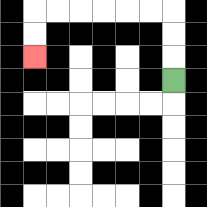{'start': '[7, 3]', 'end': '[1, 2]', 'path_directions': 'U,U,U,L,L,L,L,L,L,D,D', 'path_coordinates': '[[7, 3], [7, 2], [7, 1], [7, 0], [6, 0], [5, 0], [4, 0], [3, 0], [2, 0], [1, 0], [1, 1], [1, 2]]'}